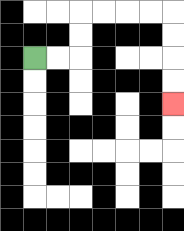{'start': '[1, 2]', 'end': '[7, 4]', 'path_directions': 'R,R,U,U,R,R,R,R,D,D,D,D', 'path_coordinates': '[[1, 2], [2, 2], [3, 2], [3, 1], [3, 0], [4, 0], [5, 0], [6, 0], [7, 0], [7, 1], [7, 2], [7, 3], [7, 4]]'}